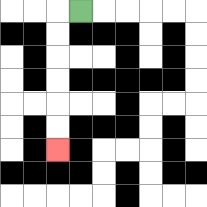{'start': '[3, 0]', 'end': '[2, 6]', 'path_directions': 'L,D,D,D,D,D,D', 'path_coordinates': '[[3, 0], [2, 0], [2, 1], [2, 2], [2, 3], [2, 4], [2, 5], [2, 6]]'}